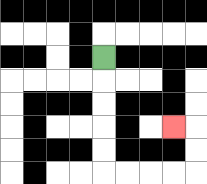{'start': '[4, 2]', 'end': '[7, 5]', 'path_directions': 'D,D,D,D,D,R,R,R,R,U,U,L', 'path_coordinates': '[[4, 2], [4, 3], [4, 4], [4, 5], [4, 6], [4, 7], [5, 7], [6, 7], [7, 7], [8, 7], [8, 6], [8, 5], [7, 5]]'}